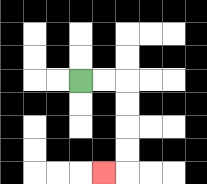{'start': '[3, 3]', 'end': '[4, 7]', 'path_directions': 'R,R,D,D,D,D,L', 'path_coordinates': '[[3, 3], [4, 3], [5, 3], [5, 4], [5, 5], [5, 6], [5, 7], [4, 7]]'}